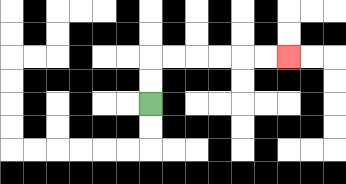{'start': '[6, 4]', 'end': '[12, 2]', 'path_directions': 'U,U,R,R,R,R,R,R', 'path_coordinates': '[[6, 4], [6, 3], [6, 2], [7, 2], [8, 2], [9, 2], [10, 2], [11, 2], [12, 2]]'}